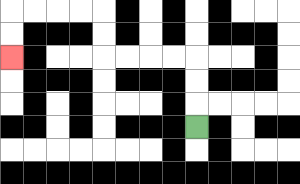{'start': '[8, 5]', 'end': '[0, 2]', 'path_directions': 'U,U,U,L,L,L,L,U,U,L,L,L,L,D,D', 'path_coordinates': '[[8, 5], [8, 4], [8, 3], [8, 2], [7, 2], [6, 2], [5, 2], [4, 2], [4, 1], [4, 0], [3, 0], [2, 0], [1, 0], [0, 0], [0, 1], [0, 2]]'}